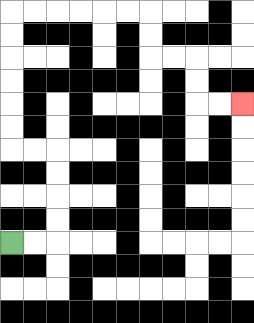{'start': '[0, 10]', 'end': '[10, 4]', 'path_directions': 'R,R,U,U,U,U,L,L,U,U,U,U,U,U,R,R,R,R,R,R,D,D,R,R,D,D,R,R', 'path_coordinates': '[[0, 10], [1, 10], [2, 10], [2, 9], [2, 8], [2, 7], [2, 6], [1, 6], [0, 6], [0, 5], [0, 4], [0, 3], [0, 2], [0, 1], [0, 0], [1, 0], [2, 0], [3, 0], [4, 0], [5, 0], [6, 0], [6, 1], [6, 2], [7, 2], [8, 2], [8, 3], [8, 4], [9, 4], [10, 4]]'}